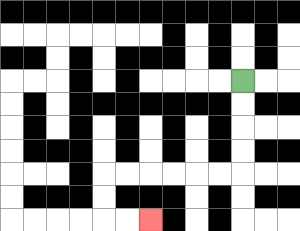{'start': '[10, 3]', 'end': '[6, 9]', 'path_directions': 'D,D,D,D,L,L,L,L,L,L,D,D,R,R', 'path_coordinates': '[[10, 3], [10, 4], [10, 5], [10, 6], [10, 7], [9, 7], [8, 7], [7, 7], [6, 7], [5, 7], [4, 7], [4, 8], [4, 9], [5, 9], [6, 9]]'}